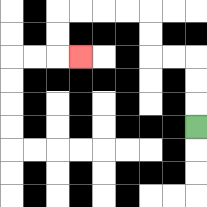{'start': '[8, 5]', 'end': '[3, 2]', 'path_directions': 'U,U,U,L,L,U,U,L,L,L,L,D,D,R', 'path_coordinates': '[[8, 5], [8, 4], [8, 3], [8, 2], [7, 2], [6, 2], [6, 1], [6, 0], [5, 0], [4, 0], [3, 0], [2, 0], [2, 1], [2, 2], [3, 2]]'}